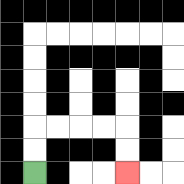{'start': '[1, 7]', 'end': '[5, 7]', 'path_directions': 'U,U,R,R,R,R,D,D', 'path_coordinates': '[[1, 7], [1, 6], [1, 5], [2, 5], [3, 5], [4, 5], [5, 5], [5, 6], [5, 7]]'}